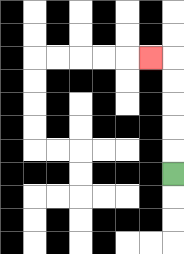{'start': '[7, 7]', 'end': '[6, 2]', 'path_directions': 'U,U,U,U,U,L', 'path_coordinates': '[[7, 7], [7, 6], [7, 5], [7, 4], [7, 3], [7, 2], [6, 2]]'}